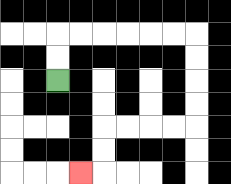{'start': '[2, 3]', 'end': '[3, 7]', 'path_directions': 'U,U,R,R,R,R,R,R,D,D,D,D,L,L,L,L,D,D,L', 'path_coordinates': '[[2, 3], [2, 2], [2, 1], [3, 1], [4, 1], [5, 1], [6, 1], [7, 1], [8, 1], [8, 2], [8, 3], [8, 4], [8, 5], [7, 5], [6, 5], [5, 5], [4, 5], [4, 6], [4, 7], [3, 7]]'}